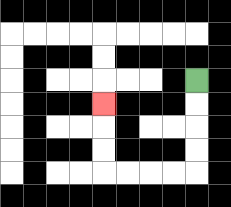{'start': '[8, 3]', 'end': '[4, 4]', 'path_directions': 'D,D,D,D,L,L,L,L,U,U,U', 'path_coordinates': '[[8, 3], [8, 4], [8, 5], [8, 6], [8, 7], [7, 7], [6, 7], [5, 7], [4, 7], [4, 6], [4, 5], [4, 4]]'}